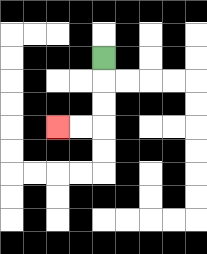{'start': '[4, 2]', 'end': '[2, 5]', 'path_directions': 'D,D,D,L,L', 'path_coordinates': '[[4, 2], [4, 3], [4, 4], [4, 5], [3, 5], [2, 5]]'}